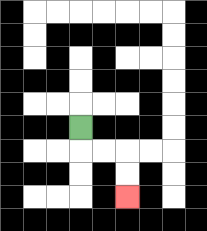{'start': '[3, 5]', 'end': '[5, 8]', 'path_directions': 'D,R,R,D,D', 'path_coordinates': '[[3, 5], [3, 6], [4, 6], [5, 6], [5, 7], [5, 8]]'}